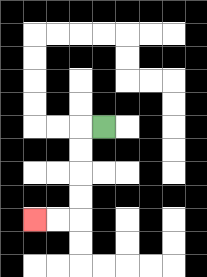{'start': '[4, 5]', 'end': '[1, 9]', 'path_directions': 'L,D,D,D,D,L,L', 'path_coordinates': '[[4, 5], [3, 5], [3, 6], [3, 7], [3, 8], [3, 9], [2, 9], [1, 9]]'}